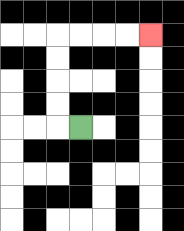{'start': '[3, 5]', 'end': '[6, 1]', 'path_directions': 'L,U,U,U,U,R,R,R,R', 'path_coordinates': '[[3, 5], [2, 5], [2, 4], [2, 3], [2, 2], [2, 1], [3, 1], [4, 1], [5, 1], [6, 1]]'}